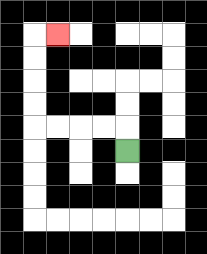{'start': '[5, 6]', 'end': '[2, 1]', 'path_directions': 'U,L,L,L,L,U,U,U,U,R', 'path_coordinates': '[[5, 6], [5, 5], [4, 5], [3, 5], [2, 5], [1, 5], [1, 4], [1, 3], [1, 2], [1, 1], [2, 1]]'}